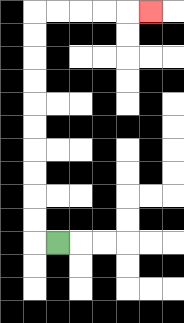{'start': '[2, 10]', 'end': '[6, 0]', 'path_directions': 'L,U,U,U,U,U,U,U,U,U,U,R,R,R,R,R', 'path_coordinates': '[[2, 10], [1, 10], [1, 9], [1, 8], [1, 7], [1, 6], [1, 5], [1, 4], [1, 3], [1, 2], [1, 1], [1, 0], [2, 0], [3, 0], [4, 0], [5, 0], [6, 0]]'}